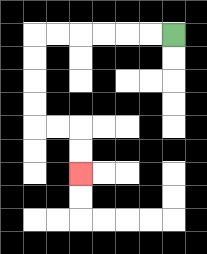{'start': '[7, 1]', 'end': '[3, 7]', 'path_directions': 'L,L,L,L,L,L,D,D,D,D,R,R,D,D', 'path_coordinates': '[[7, 1], [6, 1], [5, 1], [4, 1], [3, 1], [2, 1], [1, 1], [1, 2], [1, 3], [1, 4], [1, 5], [2, 5], [3, 5], [3, 6], [3, 7]]'}